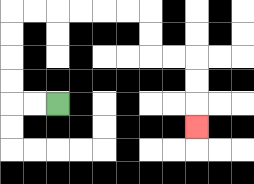{'start': '[2, 4]', 'end': '[8, 5]', 'path_directions': 'L,L,U,U,U,U,R,R,R,R,R,R,D,D,R,R,D,D,D', 'path_coordinates': '[[2, 4], [1, 4], [0, 4], [0, 3], [0, 2], [0, 1], [0, 0], [1, 0], [2, 0], [3, 0], [4, 0], [5, 0], [6, 0], [6, 1], [6, 2], [7, 2], [8, 2], [8, 3], [8, 4], [8, 5]]'}